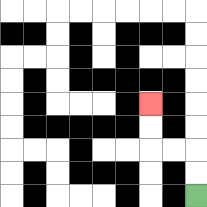{'start': '[8, 8]', 'end': '[6, 4]', 'path_directions': 'U,U,L,L,U,U', 'path_coordinates': '[[8, 8], [8, 7], [8, 6], [7, 6], [6, 6], [6, 5], [6, 4]]'}